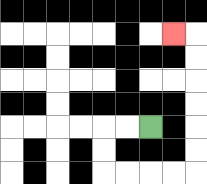{'start': '[6, 5]', 'end': '[7, 1]', 'path_directions': 'L,L,D,D,R,R,R,R,U,U,U,U,U,U,L', 'path_coordinates': '[[6, 5], [5, 5], [4, 5], [4, 6], [4, 7], [5, 7], [6, 7], [7, 7], [8, 7], [8, 6], [8, 5], [8, 4], [8, 3], [8, 2], [8, 1], [7, 1]]'}